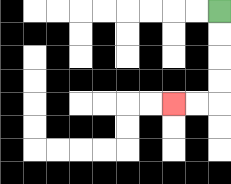{'start': '[9, 0]', 'end': '[7, 4]', 'path_directions': 'D,D,D,D,L,L', 'path_coordinates': '[[9, 0], [9, 1], [9, 2], [9, 3], [9, 4], [8, 4], [7, 4]]'}